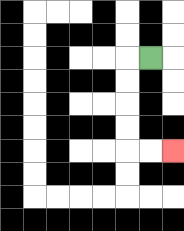{'start': '[6, 2]', 'end': '[7, 6]', 'path_directions': 'L,D,D,D,D,R,R', 'path_coordinates': '[[6, 2], [5, 2], [5, 3], [5, 4], [5, 5], [5, 6], [6, 6], [7, 6]]'}